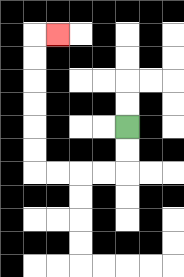{'start': '[5, 5]', 'end': '[2, 1]', 'path_directions': 'D,D,L,L,L,L,U,U,U,U,U,U,R', 'path_coordinates': '[[5, 5], [5, 6], [5, 7], [4, 7], [3, 7], [2, 7], [1, 7], [1, 6], [1, 5], [1, 4], [1, 3], [1, 2], [1, 1], [2, 1]]'}